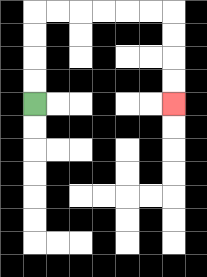{'start': '[1, 4]', 'end': '[7, 4]', 'path_directions': 'U,U,U,U,R,R,R,R,R,R,D,D,D,D', 'path_coordinates': '[[1, 4], [1, 3], [1, 2], [1, 1], [1, 0], [2, 0], [3, 0], [4, 0], [5, 0], [6, 0], [7, 0], [7, 1], [7, 2], [7, 3], [7, 4]]'}